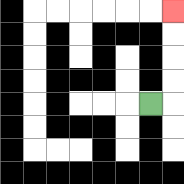{'start': '[6, 4]', 'end': '[7, 0]', 'path_directions': 'R,U,U,U,U', 'path_coordinates': '[[6, 4], [7, 4], [7, 3], [7, 2], [7, 1], [7, 0]]'}